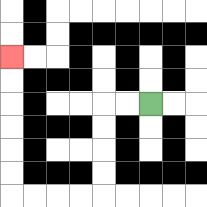{'start': '[6, 4]', 'end': '[0, 2]', 'path_directions': 'L,L,D,D,D,D,L,L,L,L,U,U,U,U,U,U', 'path_coordinates': '[[6, 4], [5, 4], [4, 4], [4, 5], [4, 6], [4, 7], [4, 8], [3, 8], [2, 8], [1, 8], [0, 8], [0, 7], [0, 6], [0, 5], [0, 4], [0, 3], [0, 2]]'}